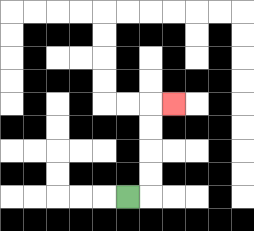{'start': '[5, 8]', 'end': '[7, 4]', 'path_directions': 'R,U,U,U,U,R', 'path_coordinates': '[[5, 8], [6, 8], [6, 7], [6, 6], [6, 5], [6, 4], [7, 4]]'}